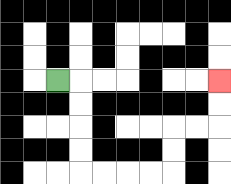{'start': '[2, 3]', 'end': '[9, 3]', 'path_directions': 'R,D,D,D,D,R,R,R,R,U,U,R,R,U,U', 'path_coordinates': '[[2, 3], [3, 3], [3, 4], [3, 5], [3, 6], [3, 7], [4, 7], [5, 7], [6, 7], [7, 7], [7, 6], [7, 5], [8, 5], [9, 5], [9, 4], [9, 3]]'}